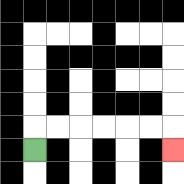{'start': '[1, 6]', 'end': '[7, 6]', 'path_directions': 'U,R,R,R,R,R,R,D', 'path_coordinates': '[[1, 6], [1, 5], [2, 5], [3, 5], [4, 5], [5, 5], [6, 5], [7, 5], [7, 6]]'}